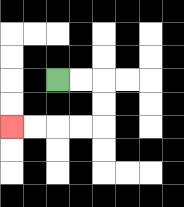{'start': '[2, 3]', 'end': '[0, 5]', 'path_directions': 'R,R,D,D,L,L,L,L', 'path_coordinates': '[[2, 3], [3, 3], [4, 3], [4, 4], [4, 5], [3, 5], [2, 5], [1, 5], [0, 5]]'}